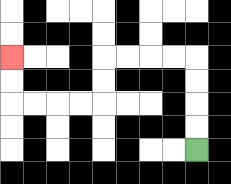{'start': '[8, 6]', 'end': '[0, 2]', 'path_directions': 'U,U,U,U,L,L,L,L,D,D,L,L,L,L,U,U', 'path_coordinates': '[[8, 6], [8, 5], [8, 4], [8, 3], [8, 2], [7, 2], [6, 2], [5, 2], [4, 2], [4, 3], [4, 4], [3, 4], [2, 4], [1, 4], [0, 4], [0, 3], [0, 2]]'}